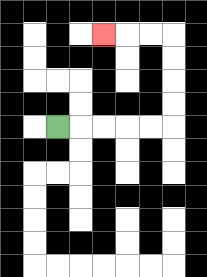{'start': '[2, 5]', 'end': '[4, 1]', 'path_directions': 'R,R,R,R,R,U,U,U,U,L,L,L', 'path_coordinates': '[[2, 5], [3, 5], [4, 5], [5, 5], [6, 5], [7, 5], [7, 4], [7, 3], [7, 2], [7, 1], [6, 1], [5, 1], [4, 1]]'}